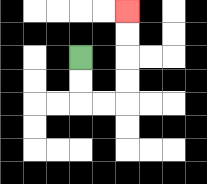{'start': '[3, 2]', 'end': '[5, 0]', 'path_directions': 'D,D,R,R,U,U,U,U', 'path_coordinates': '[[3, 2], [3, 3], [3, 4], [4, 4], [5, 4], [5, 3], [5, 2], [5, 1], [5, 0]]'}